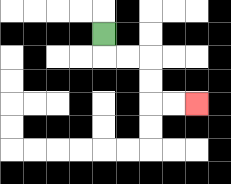{'start': '[4, 1]', 'end': '[8, 4]', 'path_directions': 'D,R,R,D,D,R,R', 'path_coordinates': '[[4, 1], [4, 2], [5, 2], [6, 2], [6, 3], [6, 4], [7, 4], [8, 4]]'}